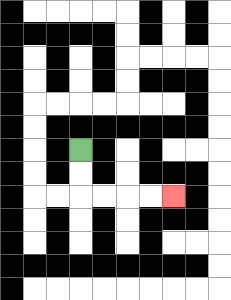{'start': '[3, 6]', 'end': '[7, 8]', 'path_directions': 'D,D,R,R,R,R', 'path_coordinates': '[[3, 6], [3, 7], [3, 8], [4, 8], [5, 8], [6, 8], [7, 8]]'}